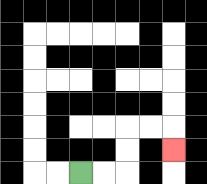{'start': '[3, 7]', 'end': '[7, 6]', 'path_directions': 'R,R,U,U,R,R,D', 'path_coordinates': '[[3, 7], [4, 7], [5, 7], [5, 6], [5, 5], [6, 5], [7, 5], [7, 6]]'}